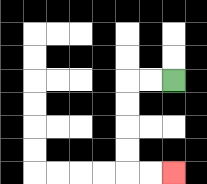{'start': '[7, 3]', 'end': '[7, 7]', 'path_directions': 'L,L,D,D,D,D,R,R', 'path_coordinates': '[[7, 3], [6, 3], [5, 3], [5, 4], [5, 5], [5, 6], [5, 7], [6, 7], [7, 7]]'}